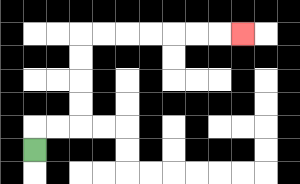{'start': '[1, 6]', 'end': '[10, 1]', 'path_directions': 'U,R,R,U,U,U,U,R,R,R,R,R,R,R', 'path_coordinates': '[[1, 6], [1, 5], [2, 5], [3, 5], [3, 4], [3, 3], [3, 2], [3, 1], [4, 1], [5, 1], [6, 1], [7, 1], [8, 1], [9, 1], [10, 1]]'}